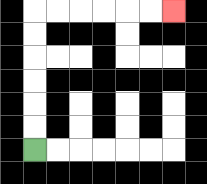{'start': '[1, 6]', 'end': '[7, 0]', 'path_directions': 'U,U,U,U,U,U,R,R,R,R,R,R', 'path_coordinates': '[[1, 6], [1, 5], [1, 4], [1, 3], [1, 2], [1, 1], [1, 0], [2, 0], [3, 0], [4, 0], [5, 0], [6, 0], [7, 0]]'}